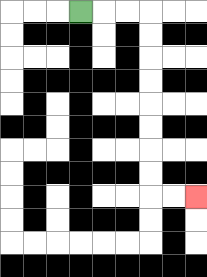{'start': '[3, 0]', 'end': '[8, 8]', 'path_directions': 'R,R,R,D,D,D,D,D,D,D,D,R,R', 'path_coordinates': '[[3, 0], [4, 0], [5, 0], [6, 0], [6, 1], [6, 2], [6, 3], [6, 4], [6, 5], [6, 6], [6, 7], [6, 8], [7, 8], [8, 8]]'}